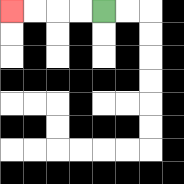{'start': '[4, 0]', 'end': '[0, 0]', 'path_directions': 'L,L,L,L', 'path_coordinates': '[[4, 0], [3, 0], [2, 0], [1, 0], [0, 0]]'}